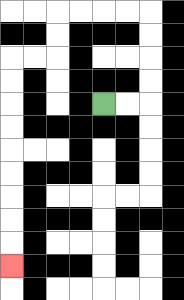{'start': '[4, 4]', 'end': '[0, 11]', 'path_directions': 'R,R,U,U,U,U,L,L,L,L,D,D,L,L,D,D,D,D,D,D,D,D,D', 'path_coordinates': '[[4, 4], [5, 4], [6, 4], [6, 3], [6, 2], [6, 1], [6, 0], [5, 0], [4, 0], [3, 0], [2, 0], [2, 1], [2, 2], [1, 2], [0, 2], [0, 3], [0, 4], [0, 5], [0, 6], [0, 7], [0, 8], [0, 9], [0, 10], [0, 11]]'}